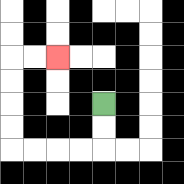{'start': '[4, 4]', 'end': '[2, 2]', 'path_directions': 'D,D,L,L,L,L,U,U,U,U,R,R', 'path_coordinates': '[[4, 4], [4, 5], [4, 6], [3, 6], [2, 6], [1, 6], [0, 6], [0, 5], [0, 4], [0, 3], [0, 2], [1, 2], [2, 2]]'}